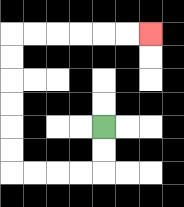{'start': '[4, 5]', 'end': '[6, 1]', 'path_directions': 'D,D,L,L,L,L,U,U,U,U,U,U,R,R,R,R,R,R', 'path_coordinates': '[[4, 5], [4, 6], [4, 7], [3, 7], [2, 7], [1, 7], [0, 7], [0, 6], [0, 5], [0, 4], [0, 3], [0, 2], [0, 1], [1, 1], [2, 1], [3, 1], [4, 1], [5, 1], [6, 1]]'}